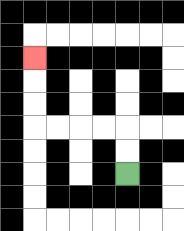{'start': '[5, 7]', 'end': '[1, 2]', 'path_directions': 'U,U,L,L,L,L,U,U,U', 'path_coordinates': '[[5, 7], [5, 6], [5, 5], [4, 5], [3, 5], [2, 5], [1, 5], [1, 4], [1, 3], [1, 2]]'}